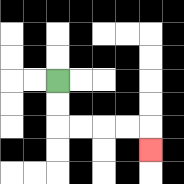{'start': '[2, 3]', 'end': '[6, 6]', 'path_directions': 'D,D,R,R,R,R,D', 'path_coordinates': '[[2, 3], [2, 4], [2, 5], [3, 5], [4, 5], [5, 5], [6, 5], [6, 6]]'}